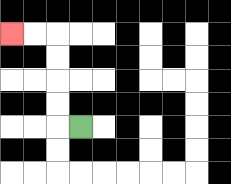{'start': '[3, 5]', 'end': '[0, 1]', 'path_directions': 'L,U,U,U,U,L,L', 'path_coordinates': '[[3, 5], [2, 5], [2, 4], [2, 3], [2, 2], [2, 1], [1, 1], [0, 1]]'}